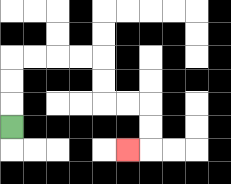{'start': '[0, 5]', 'end': '[5, 6]', 'path_directions': 'U,U,U,R,R,R,R,D,D,R,R,D,D,L', 'path_coordinates': '[[0, 5], [0, 4], [0, 3], [0, 2], [1, 2], [2, 2], [3, 2], [4, 2], [4, 3], [4, 4], [5, 4], [6, 4], [6, 5], [6, 6], [5, 6]]'}